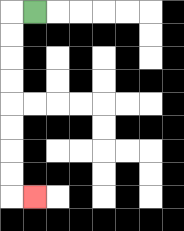{'start': '[1, 0]', 'end': '[1, 8]', 'path_directions': 'L,D,D,D,D,D,D,D,D,R', 'path_coordinates': '[[1, 0], [0, 0], [0, 1], [0, 2], [0, 3], [0, 4], [0, 5], [0, 6], [0, 7], [0, 8], [1, 8]]'}